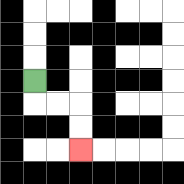{'start': '[1, 3]', 'end': '[3, 6]', 'path_directions': 'D,R,R,D,D', 'path_coordinates': '[[1, 3], [1, 4], [2, 4], [3, 4], [3, 5], [3, 6]]'}